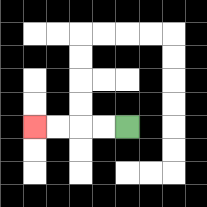{'start': '[5, 5]', 'end': '[1, 5]', 'path_directions': 'L,L,L,L', 'path_coordinates': '[[5, 5], [4, 5], [3, 5], [2, 5], [1, 5]]'}